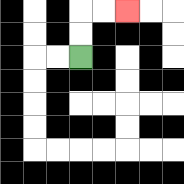{'start': '[3, 2]', 'end': '[5, 0]', 'path_directions': 'U,U,R,R', 'path_coordinates': '[[3, 2], [3, 1], [3, 0], [4, 0], [5, 0]]'}